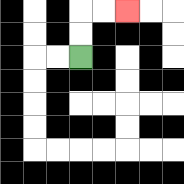{'start': '[3, 2]', 'end': '[5, 0]', 'path_directions': 'U,U,R,R', 'path_coordinates': '[[3, 2], [3, 1], [3, 0], [4, 0], [5, 0]]'}